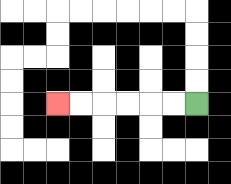{'start': '[8, 4]', 'end': '[2, 4]', 'path_directions': 'L,L,L,L,L,L', 'path_coordinates': '[[8, 4], [7, 4], [6, 4], [5, 4], [4, 4], [3, 4], [2, 4]]'}